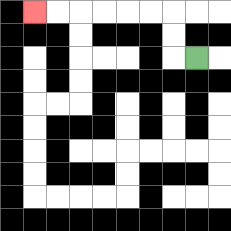{'start': '[8, 2]', 'end': '[1, 0]', 'path_directions': 'L,U,U,L,L,L,L,L,L', 'path_coordinates': '[[8, 2], [7, 2], [7, 1], [7, 0], [6, 0], [5, 0], [4, 0], [3, 0], [2, 0], [1, 0]]'}